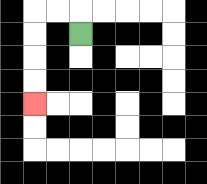{'start': '[3, 1]', 'end': '[1, 4]', 'path_directions': 'U,L,L,D,D,D,D', 'path_coordinates': '[[3, 1], [3, 0], [2, 0], [1, 0], [1, 1], [1, 2], [1, 3], [1, 4]]'}